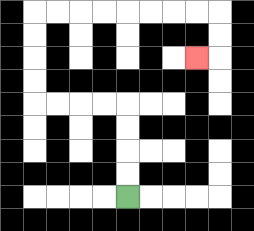{'start': '[5, 8]', 'end': '[8, 2]', 'path_directions': 'U,U,U,U,L,L,L,L,U,U,U,U,R,R,R,R,R,R,R,R,D,D,L', 'path_coordinates': '[[5, 8], [5, 7], [5, 6], [5, 5], [5, 4], [4, 4], [3, 4], [2, 4], [1, 4], [1, 3], [1, 2], [1, 1], [1, 0], [2, 0], [3, 0], [4, 0], [5, 0], [6, 0], [7, 0], [8, 0], [9, 0], [9, 1], [9, 2], [8, 2]]'}